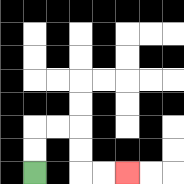{'start': '[1, 7]', 'end': '[5, 7]', 'path_directions': 'U,U,R,R,D,D,R,R', 'path_coordinates': '[[1, 7], [1, 6], [1, 5], [2, 5], [3, 5], [3, 6], [3, 7], [4, 7], [5, 7]]'}